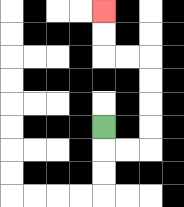{'start': '[4, 5]', 'end': '[4, 0]', 'path_directions': 'D,R,R,U,U,U,U,L,L,U,U', 'path_coordinates': '[[4, 5], [4, 6], [5, 6], [6, 6], [6, 5], [6, 4], [6, 3], [6, 2], [5, 2], [4, 2], [4, 1], [4, 0]]'}